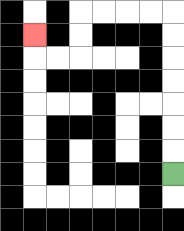{'start': '[7, 7]', 'end': '[1, 1]', 'path_directions': 'U,U,U,U,U,U,U,L,L,L,L,D,D,L,L,U', 'path_coordinates': '[[7, 7], [7, 6], [7, 5], [7, 4], [7, 3], [7, 2], [7, 1], [7, 0], [6, 0], [5, 0], [4, 0], [3, 0], [3, 1], [3, 2], [2, 2], [1, 2], [1, 1]]'}